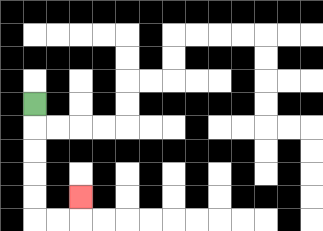{'start': '[1, 4]', 'end': '[3, 8]', 'path_directions': 'D,D,D,D,D,R,R,U', 'path_coordinates': '[[1, 4], [1, 5], [1, 6], [1, 7], [1, 8], [1, 9], [2, 9], [3, 9], [3, 8]]'}